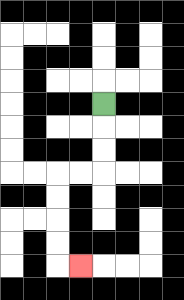{'start': '[4, 4]', 'end': '[3, 11]', 'path_directions': 'D,D,D,L,L,D,D,D,D,R', 'path_coordinates': '[[4, 4], [4, 5], [4, 6], [4, 7], [3, 7], [2, 7], [2, 8], [2, 9], [2, 10], [2, 11], [3, 11]]'}